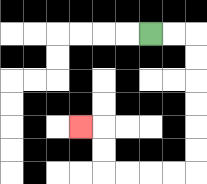{'start': '[6, 1]', 'end': '[3, 5]', 'path_directions': 'R,R,D,D,D,D,D,D,L,L,L,L,U,U,L', 'path_coordinates': '[[6, 1], [7, 1], [8, 1], [8, 2], [8, 3], [8, 4], [8, 5], [8, 6], [8, 7], [7, 7], [6, 7], [5, 7], [4, 7], [4, 6], [4, 5], [3, 5]]'}